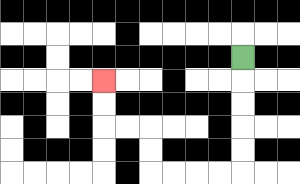{'start': '[10, 2]', 'end': '[4, 3]', 'path_directions': 'D,D,D,D,D,L,L,L,L,U,U,L,L,U,U', 'path_coordinates': '[[10, 2], [10, 3], [10, 4], [10, 5], [10, 6], [10, 7], [9, 7], [8, 7], [7, 7], [6, 7], [6, 6], [6, 5], [5, 5], [4, 5], [4, 4], [4, 3]]'}